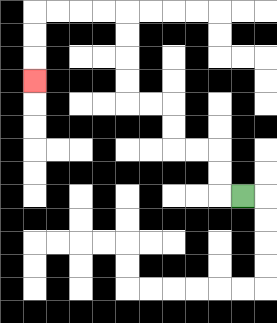{'start': '[10, 8]', 'end': '[1, 3]', 'path_directions': 'L,U,U,L,L,U,U,L,L,U,U,U,U,L,L,L,L,D,D,D', 'path_coordinates': '[[10, 8], [9, 8], [9, 7], [9, 6], [8, 6], [7, 6], [7, 5], [7, 4], [6, 4], [5, 4], [5, 3], [5, 2], [5, 1], [5, 0], [4, 0], [3, 0], [2, 0], [1, 0], [1, 1], [1, 2], [1, 3]]'}